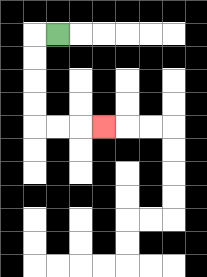{'start': '[2, 1]', 'end': '[4, 5]', 'path_directions': 'L,D,D,D,D,R,R,R', 'path_coordinates': '[[2, 1], [1, 1], [1, 2], [1, 3], [1, 4], [1, 5], [2, 5], [3, 5], [4, 5]]'}